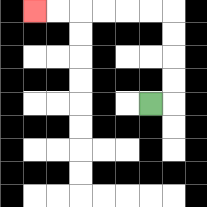{'start': '[6, 4]', 'end': '[1, 0]', 'path_directions': 'R,U,U,U,U,L,L,L,L,L,L', 'path_coordinates': '[[6, 4], [7, 4], [7, 3], [7, 2], [7, 1], [7, 0], [6, 0], [5, 0], [4, 0], [3, 0], [2, 0], [1, 0]]'}